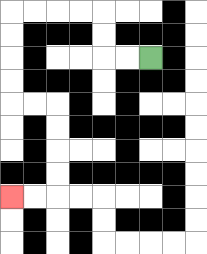{'start': '[6, 2]', 'end': '[0, 8]', 'path_directions': 'L,L,U,U,L,L,L,L,D,D,D,D,R,R,D,D,D,D,L,L', 'path_coordinates': '[[6, 2], [5, 2], [4, 2], [4, 1], [4, 0], [3, 0], [2, 0], [1, 0], [0, 0], [0, 1], [0, 2], [0, 3], [0, 4], [1, 4], [2, 4], [2, 5], [2, 6], [2, 7], [2, 8], [1, 8], [0, 8]]'}